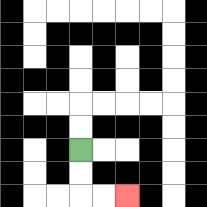{'start': '[3, 6]', 'end': '[5, 8]', 'path_directions': 'D,D,R,R', 'path_coordinates': '[[3, 6], [3, 7], [3, 8], [4, 8], [5, 8]]'}